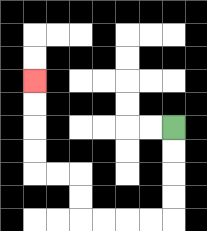{'start': '[7, 5]', 'end': '[1, 3]', 'path_directions': 'D,D,D,D,L,L,L,L,U,U,L,L,U,U,U,U', 'path_coordinates': '[[7, 5], [7, 6], [7, 7], [7, 8], [7, 9], [6, 9], [5, 9], [4, 9], [3, 9], [3, 8], [3, 7], [2, 7], [1, 7], [1, 6], [1, 5], [1, 4], [1, 3]]'}